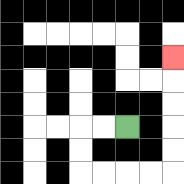{'start': '[5, 5]', 'end': '[7, 2]', 'path_directions': 'L,L,D,D,R,R,R,R,U,U,U,U,U', 'path_coordinates': '[[5, 5], [4, 5], [3, 5], [3, 6], [3, 7], [4, 7], [5, 7], [6, 7], [7, 7], [7, 6], [7, 5], [7, 4], [7, 3], [7, 2]]'}